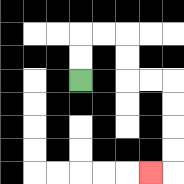{'start': '[3, 3]', 'end': '[6, 7]', 'path_directions': 'U,U,R,R,D,D,R,R,D,D,D,D,L', 'path_coordinates': '[[3, 3], [3, 2], [3, 1], [4, 1], [5, 1], [5, 2], [5, 3], [6, 3], [7, 3], [7, 4], [7, 5], [7, 6], [7, 7], [6, 7]]'}